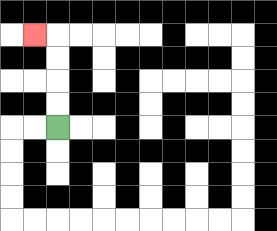{'start': '[2, 5]', 'end': '[1, 1]', 'path_directions': 'U,U,U,U,L', 'path_coordinates': '[[2, 5], [2, 4], [2, 3], [2, 2], [2, 1], [1, 1]]'}